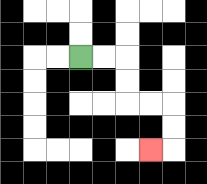{'start': '[3, 2]', 'end': '[6, 6]', 'path_directions': 'R,R,D,D,R,R,D,D,L', 'path_coordinates': '[[3, 2], [4, 2], [5, 2], [5, 3], [5, 4], [6, 4], [7, 4], [7, 5], [7, 6], [6, 6]]'}